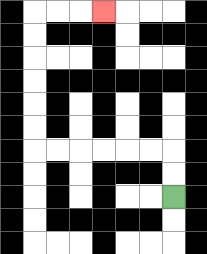{'start': '[7, 8]', 'end': '[4, 0]', 'path_directions': 'U,U,L,L,L,L,L,L,U,U,U,U,U,U,R,R,R', 'path_coordinates': '[[7, 8], [7, 7], [7, 6], [6, 6], [5, 6], [4, 6], [3, 6], [2, 6], [1, 6], [1, 5], [1, 4], [1, 3], [1, 2], [1, 1], [1, 0], [2, 0], [3, 0], [4, 0]]'}